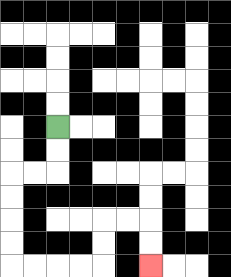{'start': '[2, 5]', 'end': '[6, 11]', 'path_directions': 'D,D,L,L,D,D,D,D,R,R,R,R,U,U,R,R,D,D', 'path_coordinates': '[[2, 5], [2, 6], [2, 7], [1, 7], [0, 7], [0, 8], [0, 9], [0, 10], [0, 11], [1, 11], [2, 11], [3, 11], [4, 11], [4, 10], [4, 9], [5, 9], [6, 9], [6, 10], [6, 11]]'}